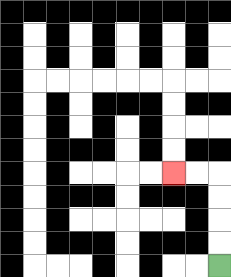{'start': '[9, 11]', 'end': '[7, 7]', 'path_directions': 'U,U,U,U,L,L', 'path_coordinates': '[[9, 11], [9, 10], [9, 9], [9, 8], [9, 7], [8, 7], [7, 7]]'}